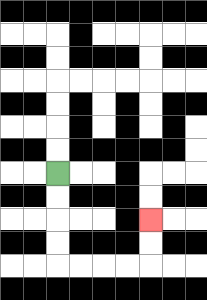{'start': '[2, 7]', 'end': '[6, 9]', 'path_directions': 'D,D,D,D,R,R,R,R,U,U', 'path_coordinates': '[[2, 7], [2, 8], [2, 9], [2, 10], [2, 11], [3, 11], [4, 11], [5, 11], [6, 11], [6, 10], [6, 9]]'}